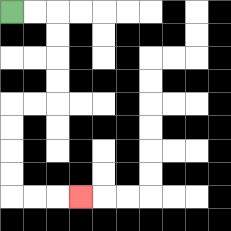{'start': '[0, 0]', 'end': '[3, 8]', 'path_directions': 'R,R,D,D,D,D,L,L,D,D,D,D,R,R,R', 'path_coordinates': '[[0, 0], [1, 0], [2, 0], [2, 1], [2, 2], [2, 3], [2, 4], [1, 4], [0, 4], [0, 5], [0, 6], [0, 7], [0, 8], [1, 8], [2, 8], [3, 8]]'}